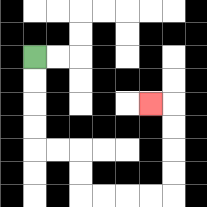{'start': '[1, 2]', 'end': '[6, 4]', 'path_directions': 'D,D,D,D,R,R,D,D,R,R,R,R,U,U,U,U,L', 'path_coordinates': '[[1, 2], [1, 3], [1, 4], [1, 5], [1, 6], [2, 6], [3, 6], [3, 7], [3, 8], [4, 8], [5, 8], [6, 8], [7, 8], [7, 7], [7, 6], [7, 5], [7, 4], [6, 4]]'}